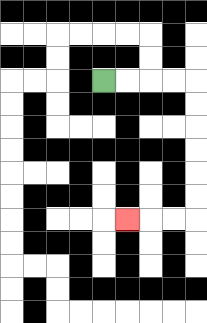{'start': '[4, 3]', 'end': '[5, 9]', 'path_directions': 'R,R,R,R,D,D,D,D,D,D,L,L,L', 'path_coordinates': '[[4, 3], [5, 3], [6, 3], [7, 3], [8, 3], [8, 4], [8, 5], [8, 6], [8, 7], [8, 8], [8, 9], [7, 9], [6, 9], [5, 9]]'}